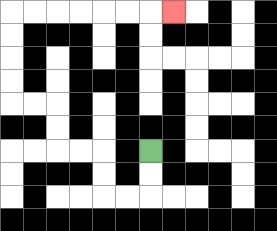{'start': '[6, 6]', 'end': '[7, 0]', 'path_directions': 'D,D,L,L,U,U,L,L,U,U,L,L,U,U,U,U,R,R,R,R,R,R,R', 'path_coordinates': '[[6, 6], [6, 7], [6, 8], [5, 8], [4, 8], [4, 7], [4, 6], [3, 6], [2, 6], [2, 5], [2, 4], [1, 4], [0, 4], [0, 3], [0, 2], [0, 1], [0, 0], [1, 0], [2, 0], [3, 0], [4, 0], [5, 0], [6, 0], [7, 0]]'}